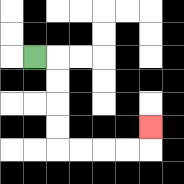{'start': '[1, 2]', 'end': '[6, 5]', 'path_directions': 'R,D,D,D,D,R,R,R,R,U', 'path_coordinates': '[[1, 2], [2, 2], [2, 3], [2, 4], [2, 5], [2, 6], [3, 6], [4, 6], [5, 6], [6, 6], [6, 5]]'}